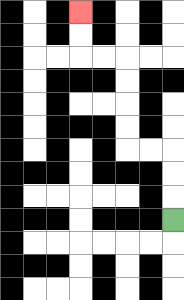{'start': '[7, 9]', 'end': '[3, 0]', 'path_directions': 'U,U,U,L,L,U,U,U,U,L,L,U,U', 'path_coordinates': '[[7, 9], [7, 8], [7, 7], [7, 6], [6, 6], [5, 6], [5, 5], [5, 4], [5, 3], [5, 2], [4, 2], [3, 2], [3, 1], [3, 0]]'}